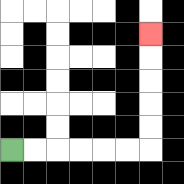{'start': '[0, 6]', 'end': '[6, 1]', 'path_directions': 'R,R,R,R,R,R,U,U,U,U,U', 'path_coordinates': '[[0, 6], [1, 6], [2, 6], [3, 6], [4, 6], [5, 6], [6, 6], [6, 5], [6, 4], [6, 3], [6, 2], [6, 1]]'}